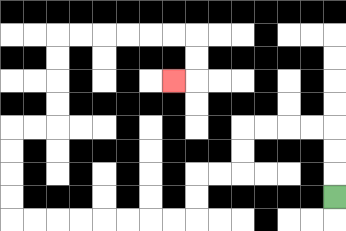{'start': '[14, 8]', 'end': '[7, 3]', 'path_directions': 'U,U,U,L,L,L,L,D,D,L,L,D,D,L,L,L,L,L,L,L,L,U,U,U,U,R,R,U,U,U,U,R,R,R,R,R,R,D,D,L', 'path_coordinates': '[[14, 8], [14, 7], [14, 6], [14, 5], [13, 5], [12, 5], [11, 5], [10, 5], [10, 6], [10, 7], [9, 7], [8, 7], [8, 8], [8, 9], [7, 9], [6, 9], [5, 9], [4, 9], [3, 9], [2, 9], [1, 9], [0, 9], [0, 8], [0, 7], [0, 6], [0, 5], [1, 5], [2, 5], [2, 4], [2, 3], [2, 2], [2, 1], [3, 1], [4, 1], [5, 1], [6, 1], [7, 1], [8, 1], [8, 2], [8, 3], [7, 3]]'}